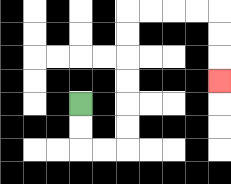{'start': '[3, 4]', 'end': '[9, 3]', 'path_directions': 'D,D,R,R,U,U,U,U,U,U,R,R,R,R,D,D,D', 'path_coordinates': '[[3, 4], [3, 5], [3, 6], [4, 6], [5, 6], [5, 5], [5, 4], [5, 3], [5, 2], [5, 1], [5, 0], [6, 0], [7, 0], [8, 0], [9, 0], [9, 1], [9, 2], [9, 3]]'}